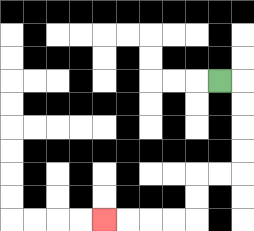{'start': '[9, 3]', 'end': '[4, 9]', 'path_directions': 'R,D,D,D,D,L,L,D,D,L,L,L,L', 'path_coordinates': '[[9, 3], [10, 3], [10, 4], [10, 5], [10, 6], [10, 7], [9, 7], [8, 7], [8, 8], [8, 9], [7, 9], [6, 9], [5, 9], [4, 9]]'}